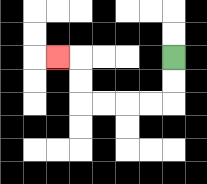{'start': '[7, 2]', 'end': '[2, 2]', 'path_directions': 'D,D,L,L,L,L,U,U,L', 'path_coordinates': '[[7, 2], [7, 3], [7, 4], [6, 4], [5, 4], [4, 4], [3, 4], [3, 3], [3, 2], [2, 2]]'}